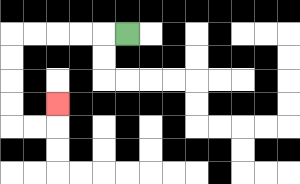{'start': '[5, 1]', 'end': '[2, 4]', 'path_directions': 'L,L,L,L,L,D,D,D,D,R,R,U', 'path_coordinates': '[[5, 1], [4, 1], [3, 1], [2, 1], [1, 1], [0, 1], [0, 2], [0, 3], [0, 4], [0, 5], [1, 5], [2, 5], [2, 4]]'}